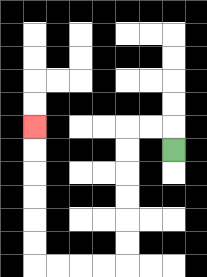{'start': '[7, 6]', 'end': '[1, 5]', 'path_directions': 'U,L,L,D,D,D,D,D,D,L,L,L,L,U,U,U,U,U,U', 'path_coordinates': '[[7, 6], [7, 5], [6, 5], [5, 5], [5, 6], [5, 7], [5, 8], [5, 9], [5, 10], [5, 11], [4, 11], [3, 11], [2, 11], [1, 11], [1, 10], [1, 9], [1, 8], [1, 7], [1, 6], [1, 5]]'}